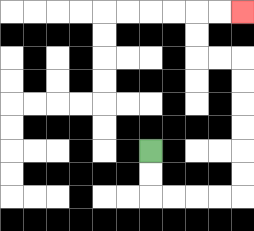{'start': '[6, 6]', 'end': '[10, 0]', 'path_directions': 'D,D,R,R,R,R,U,U,U,U,U,U,L,L,U,U,R,R', 'path_coordinates': '[[6, 6], [6, 7], [6, 8], [7, 8], [8, 8], [9, 8], [10, 8], [10, 7], [10, 6], [10, 5], [10, 4], [10, 3], [10, 2], [9, 2], [8, 2], [8, 1], [8, 0], [9, 0], [10, 0]]'}